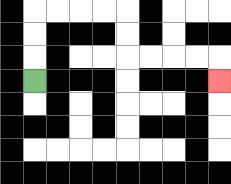{'start': '[1, 3]', 'end': '[9, 3]', 'path_directions': 'U,U,U,R,R,R,R,D,D,R,R,R,R,D', 'path_coordinates': '[[1, 3], [1, 2], [1, 1], [1, 0], [2, 0], [3, 0], [4, 0], [5, 0], [5, 1], [5, 2], [6, 2], [7, 2], [8, 2], [9, 2], [9, 3]]'}